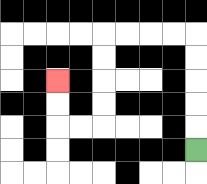{'start': '[8, 6]', 'end': '[2, 3]', 'path_directions': 'U,U,U,U,U,L,L,L,L,D,D,D,D,L,L,U,U', 'path_coordinates': '[[8, 6], [8, 5], [8, 4], [8, 3], [8, 2], [8, 1], [7, 1], [6, 1], [5, 1], [4, 1], [4, 2], [4, 3], [4, 4], [4, 5], [3, 5], [2, 5], [2, 4], [2, 3]]'}